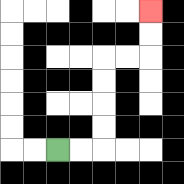{'start': '[2, 6]', 'end': '[6, 0]', 'path_directions': 'R,R,U,U,U,U,R,R,U,U', 'path_coordinates': '[[2, 6], [3, 6], [4, 6], [4, 5], [4, 4], [4, 3], [4, 2], [5, 2], [6, 2], [6, 1], [6, 0]]'}